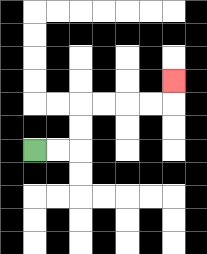{'start': '[1, 6]', 'end': '[7, 3]', 'path_directions': 'R,R,U,U,R,R,R,R,U', 'path_coordinates': '[[1, 6], [2, 6], [3, 6], [3, 5], [3, 4], [4, 4], [5, 4], [6, 4], [7, 4], [7, 3]]'}